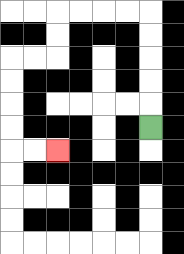{'start': '[6, 5]', 'end': '[2, 6]', 'path_directions': 'U,U,U,U,U,L,L,L,L,D,D,L,L,D,D,D,D,R,R', 'path_coordinates': '[[6, 5], [6, 4], [6, 3], [6, 2], [6, 1], [6, 0], [5, 0], [4, 0], [3, 0], [2, 0], [2, 1], [2, 2], [1, 2], [0, 2], [0, 3], [0, 4], [0, 5], [0, 6], [1, 6], [2, 6]]'}